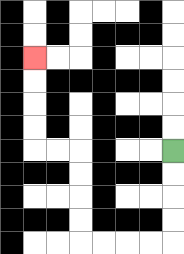{'start': '[7, 6]', 'end': '[1, 2]', 'path_directions': 'D,D,D,D,L,L,L,L,U,U,U,U,L,L,U,U,U,U', 'path_coordinates': '[[7, 6], [7, 7], [7, 8], [7, 9], [7, 10], [6, 10], [5, 10], [4, 10], [3, 10], [3, 9], [3, 8], [3, 7], [3, 6], [2, 6], [1, 6], [1, 5], [1, 4], [1, 3], [1, 2]]'}